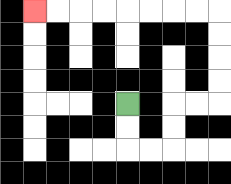{'start': '[5, 4]', 'end': '[1, 0]', 'path_directions': 'D,D,R,R,U,U,R,R,U,U,U,U,L,L,L,L,L,L,L,L', 'path_coordinates': '[[5, 4], [5, 5], [5, 6], [6, 6], [7, 6], [7, 5], [7, 4], [8, 4], [9, 4], [9, 3], [9, 2], [9, 1], [9, 0], [8, 0], [7, 0], [6, 0], [5, 0], [4, 0], [3, 0], [2, 0], [1, 0]]'}